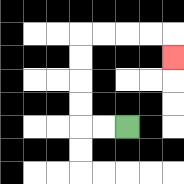{'start': '[5, 5]', 'end': '[7, 2]', 'path_directions': 'L,L,U,U,U,U,R,R,R,R,D', 'path_coordinates': '[[5, 5], [4, 5], [3, 5], [3, 4], [3, 3], [3, 2], [3, 1], [4, 1], [5, 1], [6, 1], [7, 1], [7, 2]]'}